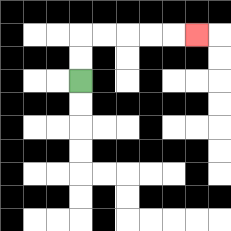{'start': '[3, 3]', 'end': '[8, 1]', 'path_directions': 'U,U,R,R,R,R,R', 'path_coordinates': '[[3, 3], [3, 2], [3, 1], [4, 1], [5, 1], [6, 1], [7, 1], [8, 1]]'}